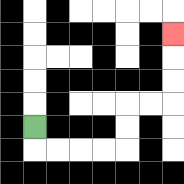{'start': '[1, 5]', 'end': '[7, 1]', 'path_directions': 'D,R,R,R,R,U,U,R,R,U,U,U', 'path_coordinates': '[[1, 5], [1, 6], [2, 6], [3, 6], [4, 6], [5, 6], [5, 5], [5, 4], [6, 4], [7, 4], [7, 3], [7, 2], [7, 1]]'}